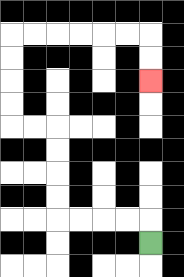{'start': '[6, 10]', 'end': '[6, 3]', 'path_directions': 'U,L,L,L,L,U,U,U,U,L,L,U,U,U,U,R,R,R,R,R,R,D,D', 'path_coordinates': '[[6, 10], [6, 9], [5, 9], [4, 9], [3, 9], [2, 9], [2, 8], [2, 7], [2, 6], [2, 5], [1, 5], [0, 5], [0, 4], [0, 3], [0, 2], [0, 1], [1, 1], [2, 1], [3, 1], [4, 1], [5, 1], [6, 1], [6, 2], [6, 3]]'}